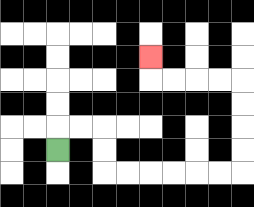{'start': '[2, 6]', 'end': '[6, 2]', 'path_directions': 'U,R,R,D,D,R,R,R,R,R,R,U,U,U,U,L,L,L,L,U', 'path_coordinates': '[[2, 6], [2, 5], [3, 5], [4, 5], [4, 6], [4, 7], [5, 7], [6, 7], [7, 7], [8, 7], [9, 7], [10, 7], [10, 6], [10, 5], [10, 4], [10, 3], [9, 3], [8, 3], [7, 3], [6, 3], [6, 2]]'}